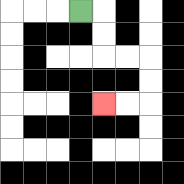{'start': '[3, 0]', 'end': '[4, 4]', 'path_directions': 'R,D,D,R,R,D,D,L,L', 'path_coordinates': '[[3, 0], [4, 0], [4, 1], [4, 2], [5, 2], [6, 2], [6, 3], [6, 4], [5, 4], [4, 4]]'}